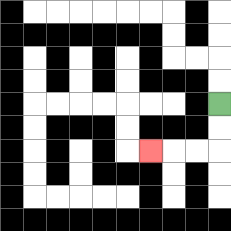{'start': '[9, 4]', 'end': '[6, 6]', 'path_directions': 'D,D,L,L,L', 'path_coordinates': '[[9, 4], [9, 5], [9, 6], [8, 6], [7, 6], [6, 6]]'}